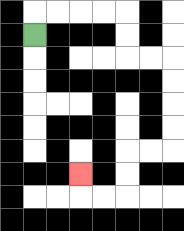{'start': '[1, 1]', 'end': '[3, 7]', 'path_directions': 'U,R,R,R,R,D,D,R,R,D,D,D,D,L,L,D,D,L,L,U', 'path_coordinates': '[[1, 1], [1, 0], [2, 0], [3, 0], [4, 0], [5, 0], [5, 1], [5, 2], [6, 2], [7, 2], [7, 3], [7, 4], [7, 5], [7, 6], [6, 6], [5, 6], [5, 7], [5, 8], [4, 8], [3, 8], [3, 7]]'}